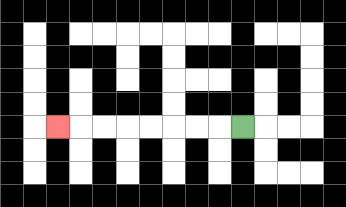{'start': '[10, 5]', 'end': '[2, 5]', 'path_directions': 'L,L,L,L,L,L,L,L', 'path_coordinates': '[[10, 5], [9, 5], [8, 5], [7, 5], [6, 5], [5, 5], [4, 5], [3, 5], [2, 5]]'}